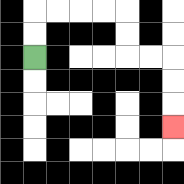{'start': '[1, 2]', 'end': '[7, 5]', 'path_directions': 'U,U,R,R,R,R,D,D,R,R,D,D,D', 'path_coordinates': '[[1, 2], [1, 1], [1, 0], [2, 0], [3, 0], [4, 0], [5, 0], [5, 1], [5, 2], [6, 2], [7, 2], [7, 3], [7, 4], [7, 5]]'}